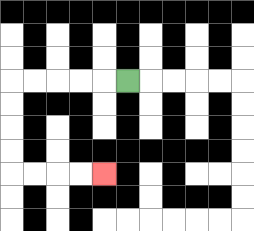{'start': '[5, 3]', 'end': '[4, 7]', 'path_directions': 'L,L,L,L,L,D,D,D,D,R,R,R,R', 'path_coordinates': '[[5, 3], [4, 3], [3, 3], [2, 3], [1, 3], [0, 3], [0, 4], [0, 5], [0, 6], [0, 7], [1, 7], [2, 7], [3, 7], [4, 7]]'}